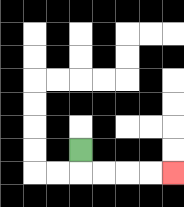{'start': '[3, 6]', 'end': '[7, 7]', 'path_directions': 'D,R,R,R,R', 'path_coordinates': '[[3, 6], [3, 7], [4, 7], [5, 7], [6, 7], [7, 7]]'}